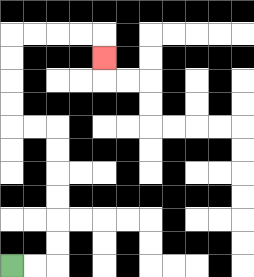{'start': '[0, 11]', 'end': '[4, 2]', 'path_directions': 'R,R,U,U,U,U,U,U,L,L,U,U,U,U,R,R,R,R,D', 'path_coordinates': '[[0, 11], [1, 11], [2, 11], [2, 10], [2, 9], [2, 8], [2, 7], [2, 6], [2, 5], [1, 5], [0, 5], [0, 4], [0, 3], [0, 2], [0, 1], [1, 1], [2, 1], [3, 1], [4, 1], [4, 2]]'}